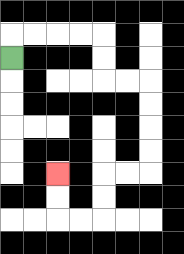{'start': '[0, 2]', 'end': '[2, 7]', 'path_directions': 'U,R,R,R,R,D,D,R,R,D,D,D,D,L,L,D,D,L,L,U,U', 'path_coordinates': '[[0, 2], [0, 1], [1, 1], [2, 1], [3, 1], [4, 1], [4, 2], [4, 3], [5, 3], [6, 3], [6, 4], [6, 5], [6, 6], [6, 7], [5, 7], [4, 7], [4, 8], [4, 9], [3, 9], [2, 9], [2, 8], [2, 7]]'}